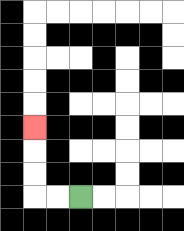{'start': '[3, 8]', 'end': '[1, 5]', 'path_directions': 'L,L,U,U,U', 'path_coordinates': '[[3, 8], [2, 8], [1, 8], [1, 7], [1, 6], [1, 5]]'}